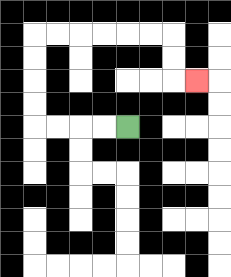{'start': '[5, 5]', 'end': '[8, 3]', 'path_directions': 'L,L,L,L,U,U,U,U,R,R,R,R,R,R,D,D,R', 'path_coordinates': '[[5, 5], [4, 5], [3, 5], [2, 5], [1, 5], [1, 4], [1, 3], [1, 2], [1, 1], [2, 1], [3, 1], [4, 1], [5, 1], [6, 1], [7, 1], [7, 2], [7, 3], [8, 3]]'}